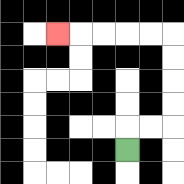{'start': '[5, 6]', 'end': '[2, 1]', 'path_directions': 'U,R,R,U,U,U,U,L,L,L,L,L', 'path_coordinates': '[[5, 6], [5, 5], [6, 5], [7, 5], [7, 4], [7, 3], [7, 2], [7, 1], [6, 1], [5, 1], [4, 1], [3, 1], [2, 1]]'}